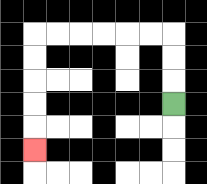{'start': '[7, 4]', 'end': '[1, 6]', 'path_directions': 'U,U,U,L,L,L,L,L,L,D,D,D,D,D', 'path_coordinates': '[[7, 4], [7, 3], [7, 2], [7, 1], [6, 1], [5, 1], [4, 1], [3, 1], [2, 1], [1, 1], [1, 2], [1, 3], [1, 4], [1, 5], [1, 6]]'}